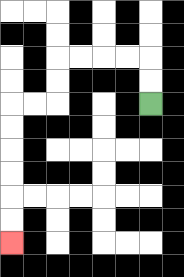{'start': '[6, 4]', 'end': '[0, 10]', 'path_directions': 'U,U,L,L,L,L,D,D,L,L,D,D,D,D,D,D', 'path_coordinates': '[[6, 4], [6, 3], [6, 2], [5, 2], [4, 2], [3, 2], [2, 2], [2, 3], [2, 4], [1, 4], [0, 4], [0, 5], [0, 6], [0, 7], [0, 8], [0, 9], [0, 10]]'}